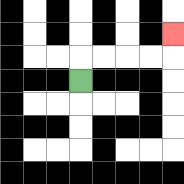{'start': '[3, 3]', 'end': '[7, 1]', 'path_directions': 'U,R,R,R,R,U', 'path_coordinates': '[[3, 3], [3, 2], [4, 2], [5, 2], [6, 2], [7, 2], [7, 1]]'}